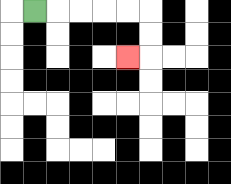{'start': '[1, 0]', 'end': '[5, 2]', 'path_directions': 'R,R,R,R,R,D,D,L', 'path_coordinates': '[[1, 0], [2, 0], [3, 0], [4, 0], [5, 0], [6, 0], [6, 1], [6, 2], [5, 2]]'}